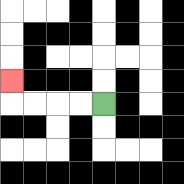{'start': '[4, 4]', 'end': '[0, 3]', 'path_directions': 'L,L,L,L,U', 'path_coordinates': '[[4, 4], [3, 4], [2, 4], [1, 4], [0, 4], [0, 3]]'}